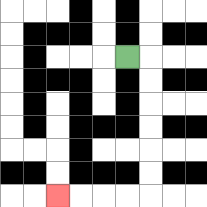{'start': '[5, 2]', 'end': '[2, 8]', 'path_directions': 'R,D,D,D,D,D,D,L,L,L,L', 'path_coordinates': '[[5, 2], [6, 2], [6, 3], [6, 4], [6, 5], [6, 6], [6, 7], [6, 8], [5, 8], [4, 8], [3, 8], [2, 8]]'}